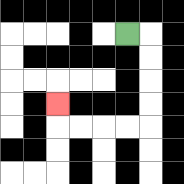{'start': '[5, 1]', 'end': '[2, 4]', 'path_directions': 'R,D,D,D,D,L,L,L,L,U', 'path_coordinates': '[[5, 1], [6, 1], [6, 2], [6, 3], [6, 4], [6, 5], [5, 5], [4, 5], [3, 5], [2, 5], [2, 4]]'}